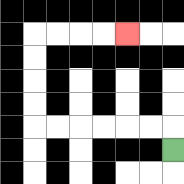{'start': '[7, 6]', 'end': '[5, 1]', 'path_directions': 'U,L,L,L,L,L,L,U,U,U,U,R,R,R,R', 'path_coordinates': '[[7, 6], [7, 5], [6, 5], [5, 5], [4, 5], [3, 5], [2, 5], [1, 5], [1, 4], [1, 3], [1, 2], [1, 1], [2, 1], [3, 1], [4, 1], [5, 1]]'}